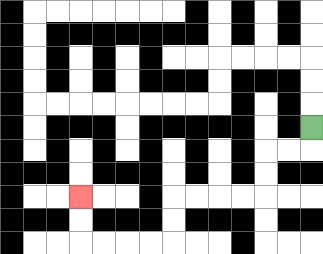{'start': '[13, 5]', 'end': '[3, 8]', 'path_directions': 'D,L,L,D,D,L,L,L,L,D,D,L,L,L,L,U,U', 'path_coordinates': '[[13, 5], [13, 6], [12, 6], [11, 6], [11, 7], [11, 8], [10, 8], [9, 8], [8, 8], [7, 8], [7, 9], [7, 10], [6, 10], [5, 10], [4, 10], [3, 10], [3, 9], [3, 8]]'}